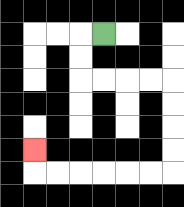{'start': '[4, 1]', 'end': '[1, 6]', 'path_directions': 'L,D,D,R,R,R,R,D,D,D,D,L,L,L,L,L,L,U', 'path_coordinates': '[[4, 1], [3, 1], [3, 2], [3, 3], [4, 3], [5, 3], [6, 3], [7, 3], [7, 4], [7, 5], [7, 6], [7, 7], [6, 7], [5, 7], [4, 7], [3, 7], [2, 7], [1, 7], [1, 6]]'}